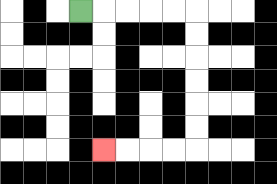{'start': '[3, 0]', 'end': '[4, 6]', 'path_directions': 'R,R,R,R,R,D,D,D,D,D,D,L,L,L,L', 'path_coordinates': '[[3, 0], [4, 0], [5, 0], [6, 0], [7, 0], [8, 0], [8, 1], [8, 2], [8, 3], [8, 4], [8, 5], [8, 6], [7, 6], [6, 6], [5, 6], [4, 6]]'}